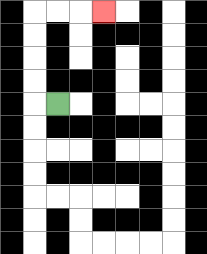{'start': '[2, 4]', 'end': '[4, 0]', 'path_directions': 'L,U,U,U,U,R,R,R', 'path_coordinates': '[[2, 4], [1, 4], [1, 3], [1, 2], [1, 1], [1, 0], [2, 0], [3, 0], [4, 0]]'}